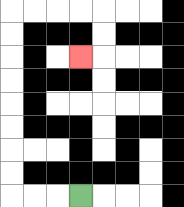{'start': '[3, 8]', 'end': '[3, 2]', 'path_directions': 'L,L,L,U,U,U,U,U,U,U,U,R,R,R,R,D,D,L', 'path_coordinates': '[[3, 8], [2, 8], [1, 8], [0, 8], [0, 7], [0, 6], [0, 5], [0, 4], [0, 3], [0, 2], [0, 1], [0, 0], [1, 0], [2, 0], [3, 0], [4, 0], [4, 1], [4, 2], [3, 2]]'}